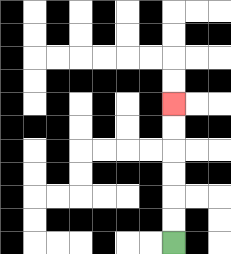{'start': '[7, 10]', 'end': '[7, 4]', 'path_directions': 'U,U,U,U,U,U', 'path_coordinates': '[[7, 10], [7, 9], [7, 8], [7, 7], [7, 6], [7, 5], [7, 4]]'}